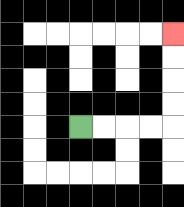{'start': '[3, 5]', 'end': '[7, 1]', 'path_directions': 'R,R,R,R,U,U,U,U', 'path_coordinates': '[[3, 5], [4, 5], [5, 5], [6, 5], [7, 5], [7, 4], [7, 3], [7, 2], [7, 1]]'}